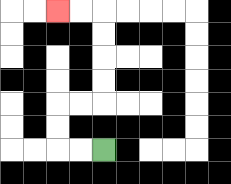{'start': '[4, 6]', 'end': '[2, 0]', 'path_directions': 'L,L,U,U,R,R,U,U,U,U,L,L', 'path_coordinates': '[[4, 6], [3, 6], [2, 6], [2, 5], [2, 4], [3, 4], [4, 4], [4, 3], [4, 2], [4, 1], [4, 0], [3, 0], [2, 0]]'}